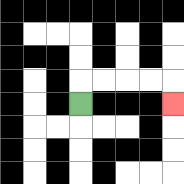{'start': '[3, 4]', 'end': '[7, 4]', 'path_directions': 'U,R,R,R,R,D', 'path_coordinates': '[[3, 4], [3, 3], [4, 3], [5, 3], [6, 3], [7, 3], [7, 4]]'}